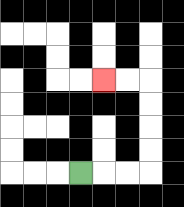{'start': '[3, 7]', 'end': '[4, 3]', 'path_directions': 'R,R,R,U,U,U,U,L,L', 'path_coordinates': '[[3, 7], [4, 7], [5, 7], [6, 7], [6, 6], [6, 5], [6, 4], [6, 3], [5, 3], [4, 3]]'}